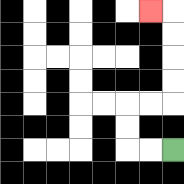{'start': '[7, 6]', 'end': '[6, 0]', 'path_directions': 'L,L,U,U,R,R,U,U,U,U,L', 'path_coordinates': '[[7, 6], [6, 6], [5, 6], [5, 5], [5, 4], [6, 4], [7, 4], [7, 3], [7, 2], [7, 1], [7, 0], [6, 0]]'}